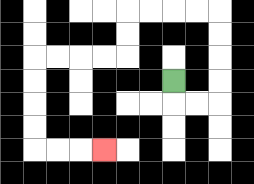{'start': '[7, 3]', 'end': '[4, 6]', 'path_directions': 'D,R,R,U,U,U,U,L,L,L,L,D,D,L,L,L,L,D,D,D,D,R,R,R', 'path_coordinates': '[[7, 3], [7, 4], [8, 4], [9, 4], [9, 3], [9, 2], [9, 1], [9, 0], [8, 0], [7, 0], [6, 0], [5, 0], [5, 1], [5, 2], [4, 2], [3, 2], [2, 2], [1, 2], [1, 3], [1, 4], [1, 5], [1, 6], [2, 6], [3, 6], [4, 6]]'}